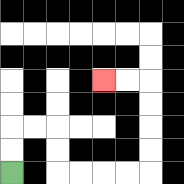{'start': '[0, 7]', 'end': '[4, 3]', 'path_directions': 'U,U,R,R,D,D,R,R,R,R,U,U,U,U,L,L', 'path_coordinates': '[[0, 7], [0, 6], [0, 5], [1, 5], [2, 5], [2, 6], [2, 7], [3, 7], [4, 7], [5, 7], [6, 7], [6, 6], [6, 5], [6, 4], [6, 3], [5, 3], [4, 3]]'}